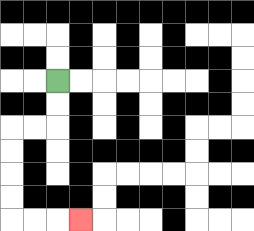{'start': '[2, 3]', 'end': '[3, 9]', 'path_directions': 'D,D,L,L,D,D,D,D,R,R,R', 'path_coordinates': '[[2, 3], [2, 4], [2, 5], [1, 5], [0, 5], [0, 6], [0, 7], [0, 8], [0, 9], [1, 9], [2, 9], [3, 9]]'}